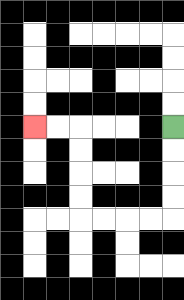{'start': '[7, 5]', 'end': '[1, 5]', 'path_directions': 'D,D,D,D,L,L,L,L,U,U,U,U,L,L', 'path_coordinates': '[[7, 5], [7, 6], [7, 7], [7, 8], [7, 9], [6, 9], [5, 9], [4, 9], [3, 9], [3, 8], [3, 7], [3, 6], [3, 5], [2, 5], [1, 5]]'}